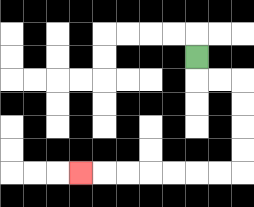{'start': '[8, 2]', 'end': '[3, 7]', 'path_directions': 'D,R,R,D,D,D,D,L,L,L,L,L,L,L', 'path_coordinates': '[[8, 2], [8, 3], [9, 3], [10, 3], [10, 4], [10, 5], [10, 6], [10, 7], [9, 7], [8, 7], [7, 7], [6, 7], [5, 7], [4, 7], [3, 7]]'}